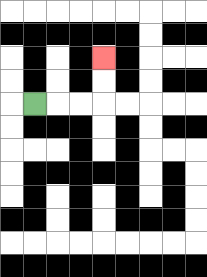{'start': '[1, 4]', 'end': '[4, 2]', 'path_directions': 'R,R,R,U,U', 'path_coordinates': '[[1, 4], [2, 4], [3, 4], [4, 4], [4, 3], [4, 2]]'}